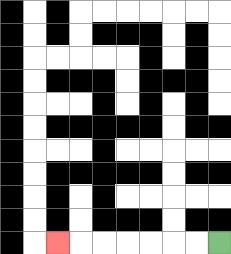{'start': '[9, 10]', 'end': '[2, 10]', 'path_directions': 'L,L,L,L,L,L,L', 'path_coordinates': '[[9, 10], [8, 10], [7, 10], [6, 10], [5, 10], [4, 10], [3, 10], [2, 10]]'}